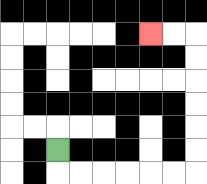{'start': '[2, 6]', 'end': '[6, 1]', 'path_directions': 'D,R,R,R,R,R,R,U,U,U,U,U,U,L,L', 'path_coordinates': '[[2, 6], [2, 7], [3, 7], [4, 7], [5, 7], [6, 7], [7, 7], [8, 7], [8, 6], [8, 5], [8, 4], [8, 3], [8, 2], [8, 1], [7, 1], [6, 1]]'}